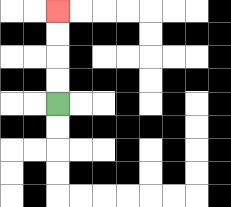{'start': '[2, 4]', 'end': '[2, 0]', 'path_directions': 'U,U,U,U', 'path_coordinates': '[[2, 4], [2, 3], [2, 2], [2, 1], [2, 0]]'}